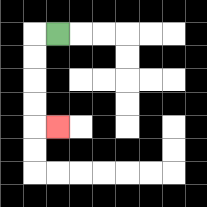{'start': '[2, 1]', 'end': '[2, 5]', 'path_directions': 'L,D,D,D,D,R', 'path_coordinates': '[[2, 1], [1, 1], [1, 2], [1, 3], [1, 4], [1, 5], [2, 5]]'}